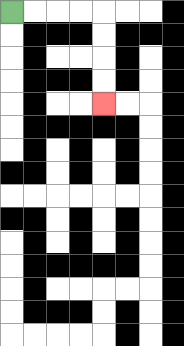{'start': '[0, 0]', 'end': '[4, 4]', 'path_directions': 'R,R,R,R,D,D,D,D', 'path_coordinates': '[[0, 0], [1, 0], [2, 0], [3, 0], [4, 0], [4, 1], [4, 2], [4, 3], [4, 4]]'}